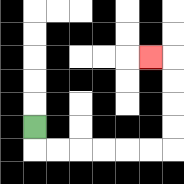{'start': '[1, 5]', 'end': '[6, 2]', 'path_directions': 'D,R,R,R,R,R,R,U,U,U,U,L', 'path_coordinates': '[[1, 5], [1, 6], [2, 6], [3, 6], [4, 6], [5, 6], [6, 6], [7, 6], [7, 5], [7, 4], [7, 3], [7, 2], [6, 2]]'}